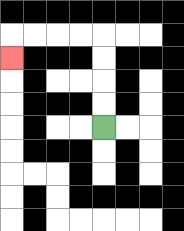{'start': '[4, 5]', 'end': '[0, 2]', 'path_directions': 'U,U,U,U,L,L,L,L,D', 'path_coordinates': '[[4, 5], [4, 4], [4, 3], [4, 2], [4, 1], [3, 1], [2, 1], [1, 1], [0, 1], [0, 2]]'}